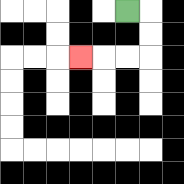{'start': '[5, 0]', 'end': '[3, 2]', 'path_directions': 'R,D,D,L,L,L', 'path_coordinates': '[[5, 0], [6, 0], [6, 1], [6, 2], [5, 2], [4, 2], [3, 2]]'}